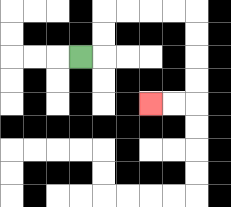{'start': '[3, 2]', 'end': '[6, 4]', 'path_directions': 'R,U,U,R,R,R,R,D,D,D,D,L,L', 'path_coordinates': '[[3, 2], [4, 2], [4, 1], [4, 0], [5, 0], [6, 0], [7, 0], [8, 0], [8, 1], [8, 2], [8, 3], [8, 4], [7, 4], [6, 4]]'}